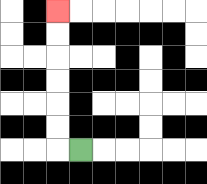{'start': '[3, 6]', 'end': '[2, 0]', 'path_directions': 'L,U,U,U,U,U,U', 'path_coordinates': '[[3, 6], [2, 6], [2, 5], [2, 4], [2, 3], [2, 2], [2, 1], [2, 0]]'}